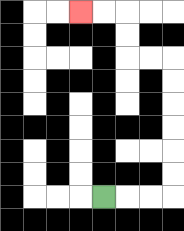{'start': '[4, 8]', 'end': '[3, 0]', 'path_directions': 'R,R,R,U,U,U,U,U,U,L,L,U,U,L,L', 'path_coordinates': '[[4, 8], [5, 8], [6, 8], [7, 8], [7, 7], [7, 6], [7, 5], [7, 4], [7, 3], [7, 2], [6, 2], [5, 2], [5, 1], [5, 0], [4, 0], [3, 0]]'}